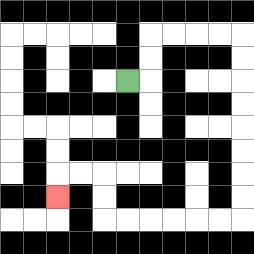{'start': '[5, 3]', 'end': '[2, 8]', 'path_directions': 'R,U,U,R,R,R,R,D,D,D,D,D,D,D,D,L,L,L,L,L,L,U,U,L,L,D', 'path_coordinates': '[[5, 3], [6, 3], [6, 2], [6, 1], [7, 1], [8, 1], [9, 1], [10, 1], [10, 2], [10, 3], [10, 4], [10, 5], [10, 6], [10, 7], [10, 8], [10, 9], [9, 9], [8, 9], [7, 9], [6, 9], [5, 9], [4, 9], [4, 8], [4, 7], [3, 7], [2, 7], [2, 8]]'}